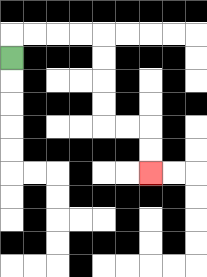{'start': '[0, 2]', 'end': '[6, 7]', 'path_directions': 'U,R,R,R,R,D,D,D,D,R,R,D,D', 'path_coordinates': '[[0, 2], [0, 1], [1, 1], [2, 1], [3, 1], [4, 1], [4, 2], [4, 3], [4, 4], [4, 5], [5, 5], [6, 5], [6, 6], [6, 7]]'}